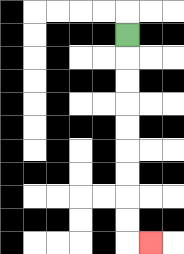{'start': '[5, 1]', 'end': '[6, 10]', 'path_directions': 'D,D,D,D,D,D,D,D,D,R', 'path_coordinates': '[[5, 1], [5, 2], [5, 3], [5, 4], [5, 5], [5, 6], [5, 7], [5, 8], [5, 9], [5, 10], [6, 10]]'}